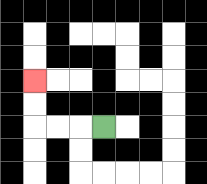{'start': '[4, 5]', 'end': '[1, 3]', 'path_directions': 'L,L,L,U,U', 'path_coordinates': '[[4, 5], [3, 5], [2, 5], [1, 5], [1, 4], [1, 3]]'}